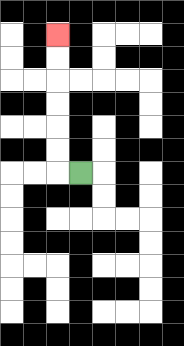{'start': '[3, 7]', 'end': '[2, 1]', 'path_directions': 'L,U,U,U,U,U,U', 'path_coordinates': '[[3, 7], [2, 7], [2, 6], [2, 5], [2, 4], [2, 3], [2, 2], [2, 1]]'}